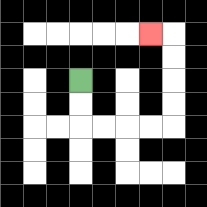{'start': '[3, 3]', 'end': '[6, 1]', 'path_directions': 'D,D,R,R,R,R,U,U,U,U,L', 'path_coordinates': '[[3, 3], [3, 4], [3, 5], [4, 5], [5, 5], [6, 5], [7, 5], [7, 4], [7, 3], [7, 2], [7, 1], [6, 1]]'}